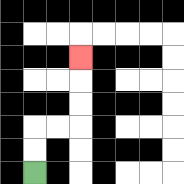{'start': '[1, 7]', 'end': '[3, 2]', 'path_directions': 'U,U,R,R,U,U,U', 'path_coordinates': '[[1, 7], [1, 6], [1, 5], [2, 5], [3, 5], [3, 4], [3, 3], [3, 2]]'}